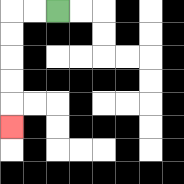{'start': '[2, 0]', 'end': '[0, 5]', 'path_directions': 'L,L,D,D,D,D,D', 'path_coordinates': '[[2, 0], [1, 0], [0, 0], [0, 1], [0, 2], [0, 3], [0, 4], [0, 5]]'}